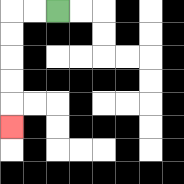{'start': '[2, 0]', 'end': '[0, 5]', 'path_directions': 'L,L,D,D,D,D,D', 'path_coordinates': '[[2, 0], [1, 0], [0, 0], [0, 1], [0, 2], [0, 3], [0, 4], [0, 5]]'}